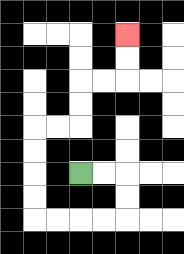{'start': '[3, 7]', 'end': '[5, 1]', 'path_directions': 'R,R,D,D,L,L,L,L,U,U,U,U,R,R,U,U,R,R,U,U', 'path_coordinates': '[[3, 7], [4, 7], [5, 7], [5, 8], [5, 9], [4, 9], [3, 9], [2, 9], [1, 9], [1, 8], [1, 7], [1, 6], [1, 5], [2, 5], [3, 5], [3, 4], [3, 3], [4, 3], [5, 3], [5, 2], [5, 1]]'}